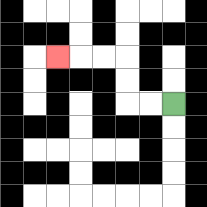{'start': '[7, 4]', 'end': '[2, 2]', 'path_directions': 'L,L,U,U,L,L,L', 'path_coordinates': '[[7, 4], [6, 4], [5, 4], [5, 3], [5, 2], [4, 2], [3, 2], [2, 2]]'}